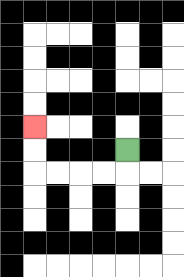{'start': '[5, 6]', 'end': '[1, 5]', 'path_directions': 'D,L,L,L,L,U,U', 'path_coordinates': '[[5, 6], [5, 7], [4, 7], [3, 7], [2, 7], [1, 7], [1, 6], [1, 5]]'}